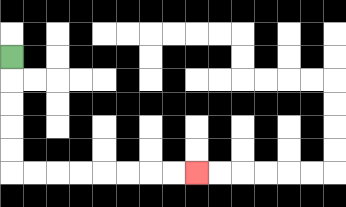{'start': '[0, 2]', 'end': '[8, 7]', 'path_directions': 'D,D,D,D,D,R,R,R,R,R,R,R,R', 'path_coordinates': '[[0, 2], [0, 3], [0, 4], [0, 5], [0, 6], [0, 7], [1, 7], [2, 7], [3, 7], [4, 7], [5, 7], [6, 7], [7, 7], [8, 7]]'}